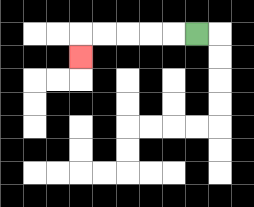{'start': '[8, 1]', 'end': '[3, 2]', 'path_directions': 'L,L,L,L,L,D', 'path_coordinates': '[[8, 1], [7, 1], [6, 1], [5, 1], [4, 1], [3, 1], [3, 2]]'}